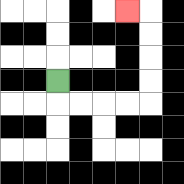{'start': '[2, 3]', 'end': '[5, 0]', 'path_directions': 'D,R,R,R,R,U,U,U,U,L', 'path_coordinates': '[[2, 3], [2, 4], [3, 4], [4, 4], [5, 4], [6, 4], [6, 3], [6, 2], [6, 1], [6, 0], [5, 0]]'}